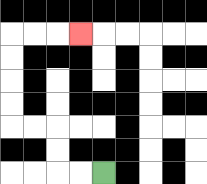{'start': '[4, 7]', 'end': '[3, 1]', 'path_directions': 'L,L,U,U,L,L,U,U,U,U,R,R,R', 'path_coordinates': '[[4, 7], [3, 7], [2, 7], [2, 6], [2, 5], [1, 5], [0, 5], [0, 4], [0, 3], [0, 2], [0, 1], [1, 1], [2, 1], [3, 1]]'}